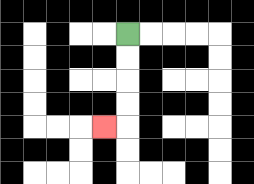{'start': '[5, 1]', 'end': '[4, 5]', 'path_directions': 'D,D,D,D,L', 'path_coordinates': '[[5, 1], [5, 2], [5, 3], [5, 4], [5, 5], [4, 5]]'}